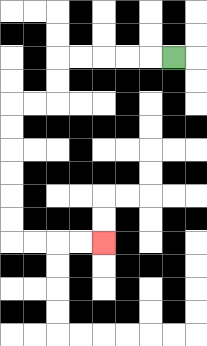{'start': '[7, 2]', 'end': '[4, 10]', 'path_directions': 'L,L,L,L,L,D,D,L,L,D,D,D,D,D,D,R,R,R,R', 'path_coordinates': '[[7, 2], [6, 2], [5, 2], [4, 2], [3, 2], [2, 2], [2, 3], [2, 4], [1, 4], [0, 4], [0, 5], [0, 6], [0, 7], [0, 8], [0, 9], [0, 10], [1, 10], [2, 10], [3, 10], [4, 10]]'}